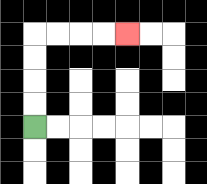{'start': '[1, 5]', 'end': '[5, 1]', 'path_directions': 'U,U,U,U,R,R,R,R', 'path_coordinates': '[[1, 5], [1, 4], [1, 3], [1, 2], [1, 1], [2, 1], [3, 1], [4, 1], [5, 1]]'}